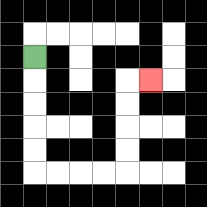{'start': '[1, 2]', 'end': '[6, 3]', 'path_directions': 'D,D,D,D,D,R,R,R,R,U,U,U,U,R', 'path_coordinates': '[[1, 2], [1, 3], [1, 4], [1, 5], [1, 6], [1, 7], [2, 7], [3, 7], [4, 7], [5, 7], [5, 6], [5, 5], [5, 4], [5, 3], [6, 3]]'}